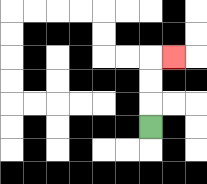{'start': '[6, 5]', 'end': '[7, 2]', 'path_directions': 'U,U,U,R', 'path_coordinates': '[[6, 5], [6, 4], [6, 3], [6, 2], [7, 2]]'}